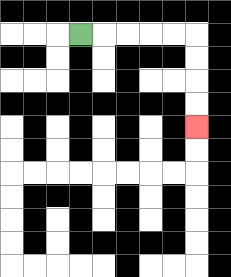{'start': '[3, 1]', 'end': '[8, 5]', 'path_directions': 'R,R,R,R,R,D,D,D,D', 'path_coordinates': '[[3, 1], [4, 1], [5, 1], [6, 1], [7, 1], [8, 1], [8, 2], [8, 3], [8, 4], [8, 5]]'}